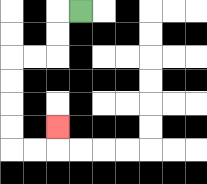{'start': '[3, 0]', 'end': '[2, 5]', 'path_directions': 'L,D,D,L,L,D,D,D,D,R,R,U', 'path_coordinates': '[[3, 0], [2, 0], [2, 1], [2, 2], [1, 2], [0, 2], [0, 3], [0, 4], [0, 5], [0, 6], [1, 6], [2, 6], [2, 5]]'}